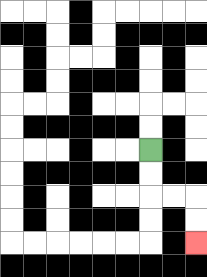{'start': '[6, 6]', 'end': '[8, 10]', 'path_directions': 'D,D,R,R,D,D', 'path_coordinates': '[[6, 6], [6, 7], [6, 8], [7, 8], [8, 8], [8, 9], [8, 10]]'}